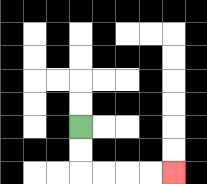{'start': '[3, 5]', 'end': '[7, 7]', 'path_directions': 'D,D,R,R,R,R', 'path_coordinates': '[[3, 5], [3, 6], [3, 7], [4, 7], [5, 7], [6, 7], [7, 7]]'}